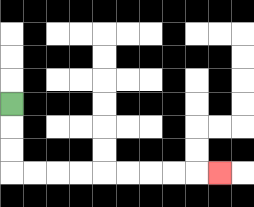{'start': '[0, 4]', 'end': '[9, 7]', 'path_directions': 'D,D,D,R,R,R,R,R,R,R,R,R', 'path_coordinates': '[[0, 4], [0, 5], [0, 6], [0, 7], [1, 7], [2, 7], [3, 7], [4, 7], [5, 7], [6, 7], [7, 7], [8, 7], [9, 7]]'}